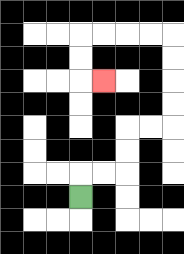{'start': '[3, 8]', 'end': '[4, 3]', 'path_directions': 'U,R,R,U,U,R,R,U,U,U,U,L,L,L,L,D,D,R', 'path_coordinates': '[[3, 8], [3, 7], [4, 7], [5, 7], [5, 6], [5, 5], [6, 5], [7, 5], [7, 4], [7, 3], [7, 2], [7, 1], [6, 1], [5, 1], [4, 1], [3, 1], [3, 2], [3, 3], [4, 3]]'}